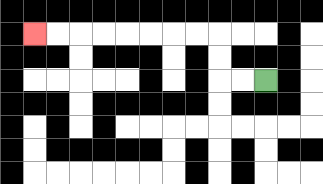{'start': '[11, 3]', 'end': '[1, 1]', 'path_directions': 'L,L,U,U,L,L,L,L,L,L,L,L', 'path_coordinates': '[[11, 3], [10, 3], [9, 3], [9, 2], [9, 1], [8, 1], [7, 1], [6, 1], [5, 1], [4, 1], [3, 1], [2, 1], [1, 1]]'}